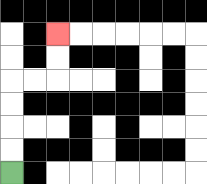{'start': '[0, 7]', 'end': '[2, 1]', 'path_directions': 'U,U,U,U,R,R,U,U', 'path_coordinates': '[[0, 7], [0, 6], [0, 5], [0, 4], [0, 3], [1, 3], [2, 3], [2, 2], [2, 1]]'}